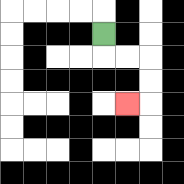{'start': '[4, 1]', 'end': '[5, 4]', 'path_directions': 'D,R,R,D,D,L', 'path_coordinates': '[[4, 1], [4, 2], [5, 2], [6, 2], [6, 3], [6, 4], [5, 4]]'}